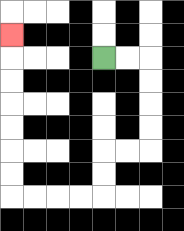{'start': '[4, 2]', 'end': '[0, 1]', 'path_directions': 'R,R,D,D,D,D,L,L,D,D,L,L,L,L,U,U,U,U,U,U,U', 'path_coordinates': '[[4, 2], [5, 2], [6, 2], [6, 3], [6, 4], [6, 5], [6, 6], [5, 6], [4, 6], [4, 7], [4, 8], [3, 8], [2, 8], [1, 8], [0, 8], [0, 7], [0, 6], [0, 5], [0, 4], [0, 3], [0, 2], [0, 1]]'}